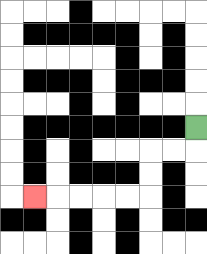{'start': '[8, 5]', 'end': '[1, 8]', 'path_directions': 'D,L,L,D,D,L,L,L,L,L', 'path_coordinates': '[[8, 5], [8, 6], [7, 6], [6, 6], [6, 7], [6, 8], [5, 8], [4, 8], [3, 8], [2, 8], [1, 8]]'}